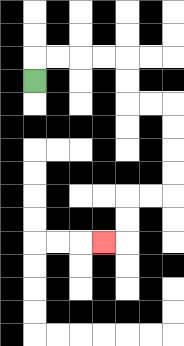{'start': '[1, 3]', 'end': '[4, 10]', 'path_directions': 'U,R,R,R,R,D,D,R,R,D,D,D,D,L,L,D,D,L', 'path_coordinates': '[[1, 3], [1, 2], [2, 2], [3, 2], [4, 2], [5, 2], [5, 3], [5, 4], [6, 4], [7, 4], [7, 5], [7, 6], [7, 7], [7, 8], [6, 8], [5, 8], [5, 9], [5, 10], [4, 10]]'}